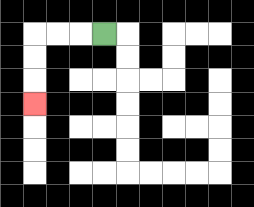{'start': '[4, 1]', 'end': '[1, 4]', 'path_directions': 'L,L,L,D,D,D', 'path_coordinates': '[[4, 1], [3, 1], [2, 1], [1, 1], [1, 2], [1, 3], [1, 4]]'}